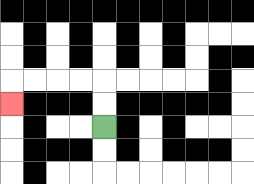{'start': '[4, 5]', 'end': '[0, 4]', 'path_directions': 'U,U,L,L,L,L,D', 'path_coordinates': '[[4, 5], [4, 4], [4, 3], [3, 3], [2, 3], [1, 3], [0, 3], [0, 4]]'}